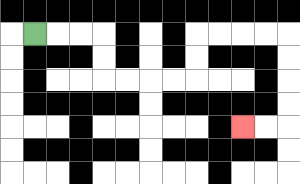{'start': '[1, 1]', 'end': '[10, 5]', 'path_directions': 'R,R,R,D,D,R,R,R,R,U,U,R,R,R,R,D,D,D,D,L,L', 'path_coordinates': '[[1, 1], [2, 1], [3, 1], [4, 1], [4, 2], [4, 3], [5, 3], [6, 3], [7, 3], [8, 3], [8, 2], [8, 1], [9, 1], [10, 1], [11, 1], [12, 1], [12, 2], [12, 3], [12, 4], [12, 5], [11, 5], [10, 5]]'}